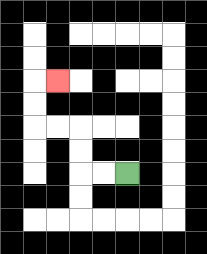{'start': '[5, 7]', 'end': '[2, 3]', 'path_directions': 'L,L,U,U,L,L,U,U,R', 'path_coordinates': '[[5, 7], [4, 7], [3, 7], [3, 6], [3, 5], [2, 5], [1, 5], [1, 4], [1, 3], [2, 3]]'}